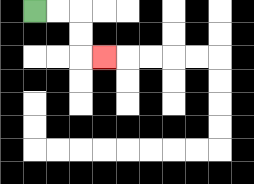{'start': '[1, 0]', 'end': '[4, 2]', 'path_directions': 'R,R,D,D,R', 'path_coordinates': '[[1, 0], [2, 0], [3, 0], [3, 1], [3, 2], [4, 2]]'}